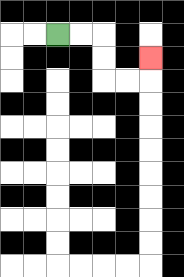{'start': '[2, 1]', 'end': '[6, 2]', 'path_directions': 'R,R,D,D,R,R,U', 'path_coordinates': '[[2, 1], [3, 1], [4, 1], [4, 2], [4, 3], [5, 3], [6, 3], [6, 2]]'}